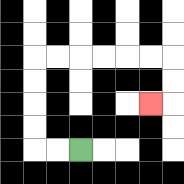{'start': '[3, 6]', 'end': '[6, 4]', 'path_directions': 'L,L,U,U,U,U,R,R,R,R,R,R,D,D,L', 'path_coordinates': '[[3, 6], [2, 6], [1, 6], [1, 5], [1, 4], [1, 3], [1, 2], [2, 2], [3, 2], [4, 2], [5, 2], [6, 2], [7, 2], [7, 3], [7, 4], [6, 4]]'}